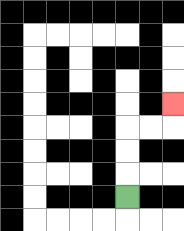{'start': '[5, 8]', 'end': '[7, 4]', 'path_directions': 'U,U,U,R,R,U', 'path_coordinates': '[[5, 8], [5, 7], [5, 6], [5, 5], [6, 5], [7, 5], [7, 4]]'}